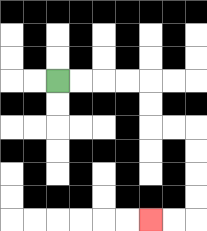{'start': '[2, 3]', 'end': '[6, 9]', 'path_directions': 'R,R,R,R,D,D,R,R,D,D,D,D,L,L', 'path_coordinates': '[[2, 3], [3, 3], [4, 3], [5, 3], [6, 3], [6, 4], [6, 5], [7, 5], [8, 5], [8, 6], [8, 7], [8, 8], [8, 9], [7, 9], [6, 9]]'}